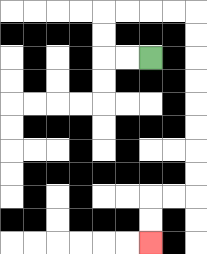{'start': '[6, 2]', 'end': '[6, 10]', 'path_directions': 'L,L,U,U,R,R,R,R,D,D,D,D,D,D,D,D,L,L,D,D', 'path_coordinates': '[[6, 2], [5, 2], [4, 2], [4, 1], [4, 0], [5, 0], [6, 0], [7, 0], [8, 0], [8, 1], [8, 2], [8, 3], [8, 4], [8, 5], [8, 6], [8, 7], [8, 8], [7, 8], [6, 8], [6, 9], [6, 10]]'}